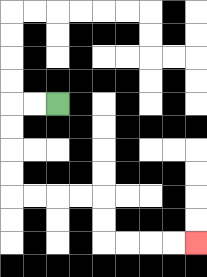{'start': '[2, 4]', 'end': '[8, 10]', 'path_directions': 'L,L,D,D,D,D,R,R,R,R,D,D,R,R,R,R', 'path_coordinates': '[[2, 4], [1, 4], [0, 4], [0, 5], [0, 6], [0, 7], [0, 8], [1, 8], [2, 8], [3, 8], [4, 8], [4, 9], [4, 10], [5, 10], [6, 10], [7, 10], [8, 10]]'}